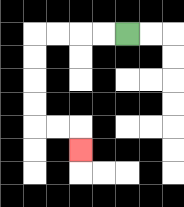{'start': '[5, 1]', 'end': '[3, 6]', 'path_directions': 'L,L,L,L,D,D,D,D,R,R,D', 'path_coordinates': '[[5, 1], [4, 1], [3, 1], [2, 1], [1, 1], [1, 2], [1, 3], [1, 4], [1, 5], [2, 5], [3, 5], [3, 6]]'}